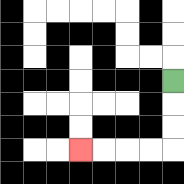{'start': '[7, 3]', 'end': '[3, 6]', 'path_directions': 'D,D,D,L,L,L,L', 'path_coordinates': '[[7, 3], [7, 4], [7, 5], [7, 6], [6, 6], [5, 6], [4, 6], [3, 6]]'}